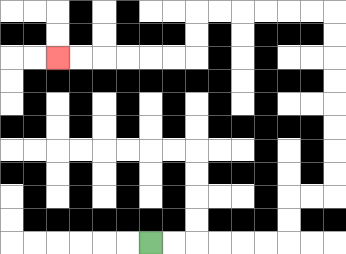{'start': '[6, 10]', 'end': '[2, 2]', 'path_directions': 'R,R,R,R,R,R,U,U,R,R,U,U,U,U,U,U,U,U,L,L,L,L,L,L,D,D,L,L,L,L,L,L', 'path_coordinates': '[[6, 10], [7, 10], [8, 10], [9, 10], [10, 10], [11, 10], [12, 10], [12, 9], [12, 8], [13, 8], [14, 8], [14, 7], [14, 6], [14, 5], [14, 4], [14, 3], [14, 2], [14, 1], [14, 0], [13, 0], [12, 0], [11, 0], [10, 0], [9, 0], [8, 0], [8, 1], [8, 2], [7, 2], [6, 2], [5, 2], [4, 2], [3, 2], [2, 2]]'}